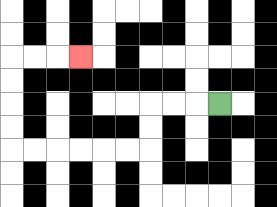{'start': '[9, 4]', 'end': '[3, 2]', 'path_directions': 'L,L,L,D,D,L,L,L,L,L,L,U,U,U,U,R,R,R', 'path_coordinates': '[[9, 4], [8, 4], [7, 4], [6, 4], [6, 5], [6, 6], [5, 6], [4, 6], [3, 6], [2, 6], [1, 6], [0, 6], [0, 5], [0, 4], [0, 3], [0, 2], [1, 2], [2, 2], [3, 2]]'}